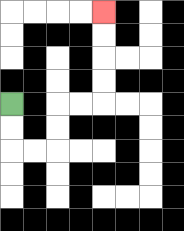{'start': '[0, 4]', 'end': '[4, 0]', 'path_directions': 'D,D,R,R,U,U,R,R,U,U,U,U', 'path_coordinates': '[[0, 4], [0, 5], [0, 6], [1, 6], [2, 6], [2, 5], [2, 4], [3, 4], [4, 4], [4, 3], [4, 2], [4, 1], [4, 0]]'}